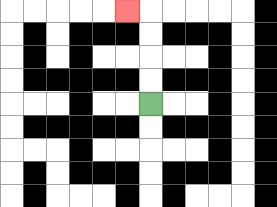{'start': '[6, 4]', 'end': '[5, 0]', 'path_directions': 'U,U,U,U,L', 'path_coordinates': '[[6, 4], [6, 3], [6, 2], [6, 1], [6, 0], [5, 0]]'}